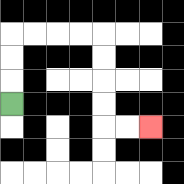{'start': '[0, 4]', 'end': '[6, 5]', 'path_directions': 'U,U,U,R,R,R,R,D,D,D,D,R,R', 'path_coordinates': '[[0, 4], [0, 3], [0, 2], [0, 1], [1, 1], [2, 1], [3, 1], [4, 1], [4, 2], [4, 3], [4, 4], [4, 5], [5, 5], [6, 5]]'}